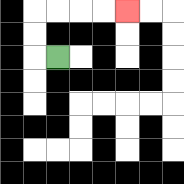{'start': '[2, 2]', 'end': '[5, 0]', 'path_directions': 'L,U,U,R,R,R,R', 'path_coordinates': '[[2, 2], [1, 2], [1, 1], [1, 0], [2, 0], [3, 0], [4, 0], [5, 0]]'}